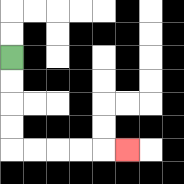{'start': '[0, 2]', 'end': '[5, 6]', 'path_directions': 'D,D,D,D,R,R,R,R,R', 'path_coordinates': '[[0, 2], [0, 3], [0, 4], [0, 5], [0, 6], [1, 6], [2, 6], [3, 6], [4, 6], [5, 6]]'}